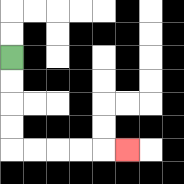{'start': '[0, 2]', 'end': '[5, 6]', 'path_directions': 'D,D,D,D,R,R,R,R,R', 'path_coordinates': '[[0, 2], [0, 3], [0, 4], [0, 5], [0, 6], [1, 6], [2, 6], [3, 6], [4, 6], [5, 6]]'}